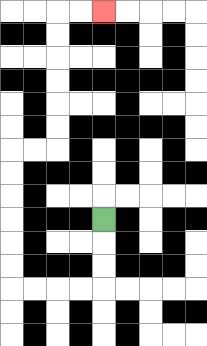{'start': '[4, 9]', 'end': '[4, 0]', 'path_directions': 'D,D,D,L,L,L,L,U,U,U,U,U,U,R,R,U,U,U,U,U,U,R,R', 'path_coordinates': '[[4, 9], [4, 10], [4, 11], [4, 12], [3, 12], [2, 12], [1, 12], [0, 12], [0, 11], [0, 10], [0, 9], [0, 8], [0, 7], [0, 6], [1, 6], [2, 6], [2, 5], [2, 4], [2, 3], [2, 2], [2, 1], [2, 0], [3, 0], [4, 0]]'}